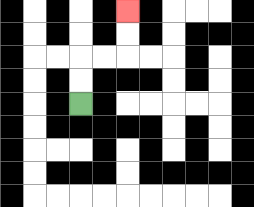{'start': '[3, 4]', 'end': '[5, 0]', 'path_directions': 'U,U,R,R,U,U', 'path_coordinates': '[[3, 4], [3, 3], [3, 2], [4, 2], [5, 2], [5, 1], [5, 0]]'}